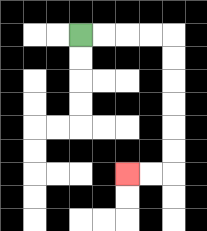{'start': '[3, 1]', 'end': '[5, 7]', 'path_directions': 'R,R,R,R,D,D,D,D,D,D,L,L', 'path_coordinates': '[[3, 1], [4, 1], [5, 1], [6, 1], [7, 1], [7, 2], [7, 3], [7, 4], [7, 5], [7, 6], [7, 7], [6, 7], [5, 7]]'}